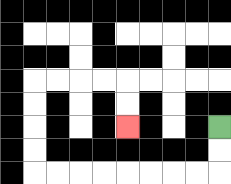{'start': '[9, 5]', 'end': '[5, 5]', 'path_directions': 'D,D,L,L,L,L,L,L,L,L,U,U,U,U,R,R,R,R,D,D', 'path_coordinates': '[[9, 5], [9, 6], [9, 7], [8, 7], [7, 7], [6, 7], [5, 7], [4, 7], [3, 7], [2, 7], [1, 7], [1, 6], [1, 5], [1, 4], [1, 3], [2, 3], [3, 3], [4, 3], [5, 3], [5, 4], [5, 5]]'}